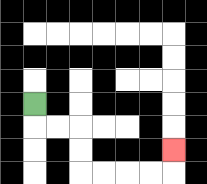{'start': '[1, 4]', 'end': '[7, 6]', 'path_directions': 'D,R,R,D,D,R,R,R,R,U', 'path_coordinates': '[[1, 4], [1, 5], [2, 5], [3, 5], [3, 6], [3, 7], [4, 7], [5, 7], [6, 7], [7, 7], [7, 6]]'}